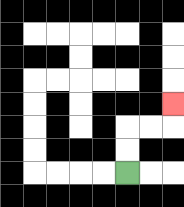{'start': '[5, 7]', 'end': '[7, 4]', 'path_directions': 'U,U,R,R,U', 'path_coordinates': '[[5, 7], [5, 6], [5, 5], [6, 5], [7, 5], [7, 4]]'}